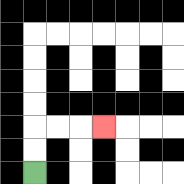{'start': '[1, 7]', 'end': '[4, 5]', 'path_directions': 'U,U,R,R,R', 'path_coordinates': '[[1, 7], [1, 6], [1, 5], [2, 5], [3, 5], [4, 5]]'}